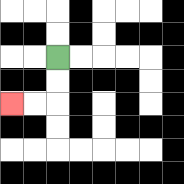{'start': '[2, 2]', 'end': '[0, 4]', 'path_directions': 'D,D,L,L', 'path_coordinates': '[[2, 2], [2, 3], [2, 4], [1, 4], [0, 4]]'}